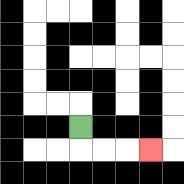{'start': '[3, 5]', 'end': '[6, 6]', 'path_directions': 'D,R,R,R', 'path_coordinates': '[[3, 5], [3, 6], [4, 6], [5, 6], [6, 6]]'}